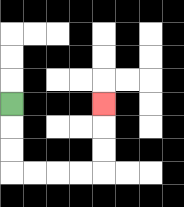{'start': '[0, 4]', 'end': '[4, 4]', 'path_directions': 'D,D,D,R,R,R,R,U,U,U', 'path_coordinates': '[[0, 4], [0, 5], [0, 6], [0, 7], [1, 7], [2, 7], [3, 7], [4, 7], [4, 6], [4, 5], [4, 4]]'}